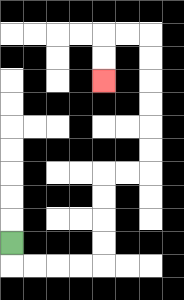{'start': '[0, 10]', 'end': '[4, 3]', 'path_directions': 'D,R,R,R,R,U,U,U,U,R,R,U,U,U,U,U,U,L,L,D,D', 'path_coordinates': '[[0, 10], [0, 11], [1, 11], [2, 11], [3, 11], [4, 11], [4, 10], [4, 9], [4, 8], [4, 7], [5, 7], [6, 7], [6, 6], [6, 5], [6, 4], [6, 3], [6, 2], [6, 1], [5, 1], [4, 1], [4, 2], [4, 3]]'}